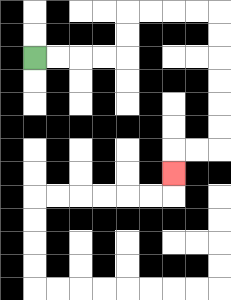{'start': '[1, 2]', 'end': '[7, 7]', 'path_directions': 'R,R,R,R,U,U,R,R,R,R,D,D,D,D,D,D,L,L,D', 'path_coordinates': '[[1, 2], [2, 2], [3, 2], [4, 2], [5, 2], [5, 1], [5, 0], [6, 0], [7, 0], [8, 0], [9, 0], [9, 1], [9, 2], [9, 3], [9, 4], [9, 5], [9, 6], [8, 6], [7, 6], [7, 7]]'}